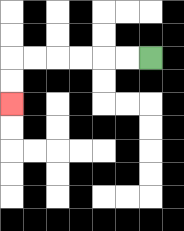{'start': '[6, 2]', 'end': '[0, 4]', 'path_directions': 'L,L,L,L,L,L,D,D', 'path_coordinates': '[[6, 2], [5, 2], [4, 2], [3, 2], [2, 2], [1, 2], [0, 2], [0, 3], [0, 4]]'}